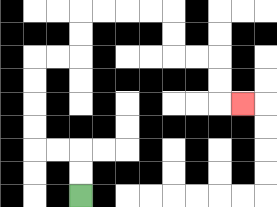{'start': '[3, 8]', 'end': '[10, 4]', 'path_directions': 'U,U,L,L,U,U,U,U,R,R,U,U,R,R,R,R,D,D,R,R,D,D,R', 'path_coordinates': '[[3, 8], [3, 7], [3, 6], [2, 6], [1, 6], [1, 5], [1, 4], [1, 3], [1, 2], [2, 2], [3, 2], [3, 1], [3, 0], [4, 0], [5, 0], [6, 0], [7, 0], [7, 1], [7, 2], [8, 2], [9, 2], [9, 3], [9, 4], [10, 4]]'}